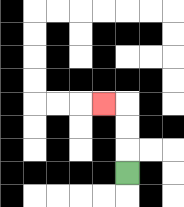{'start': '[5, 7]', 'end': '[4, 4]', 'path_directions': 'U,U,U,L', 'path_coordinates': '[[5, 7], [5, 6], [5, 5], [5, 4], [4, 4]]'}